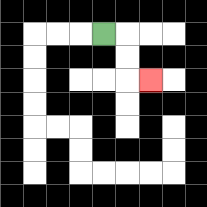{'start': '[4, 1]', 'end': '[6, 3]', 'path_directions': 'R,D,D,R', 'path_coordinates': '[[4, 1], [5, 1], [5, 2], [5, 3], [6, 3]]'}